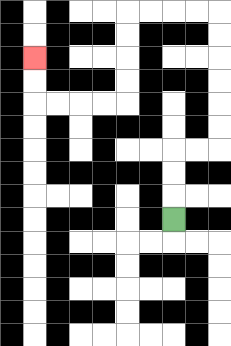{'start': '[7, 9]', 'end': '[1, 2]', 'path_directions': 'U,U,U,R,R,U,U,U,U,U,U,L,L,L,L,D,D,D,D,L,L,L,L,U,U', 'path_coordinates': '[[7, 9], [7, 8], [7, 7], [7, 6], [8, 6], [9, 6], [9, 5], [9, 4], [9, 3], [9, 2], [9, 1], [9, 0], [8, 0], [7, 0], [6, 0], [5, 0], [5, 1], [5, 2], [5, 3], [5, 4], [4, 4], [3, 4], [2, 4], [1, 4], [1, 3], [1, 2]]'}